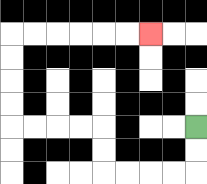{'start': '[8, 5]', 'end': '[6, 1]', 'path_directions': 'D,D,L,L,L,L,U,U,L,L,L,L,U,U,U,U,R,R,R,R,R,R', 'path_coordinates': '[[8, 5], [8, 6], [8, 7], [7, 7], [6, 7], [5, 7], [4, 7], [4, 6], [4, 5], [3, 5], [2, 5], [1, 5], [0, 5], [0, 4], [0, 3], [0, 2], [0, 1], [1, 1], [2, 1], [3, 1], [4, 1], [5, 1], [6, 1]]'}